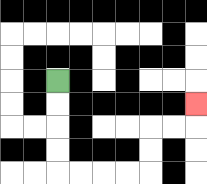{'start': '[2, 3]', 'end': '[8, 4]', 'path_directions': 'D,D,D,D,R,R,R,R,U,U,R,R,U', 'path_coordinates': '[[2, 3], [2, 4], [2, 5], [2, 6], [2, 7], [3, 7], [4, 7], [5, 7], [6, 7], [6, 6], [6, 5], [7, 5], [8, 5], [8, 4]]'}